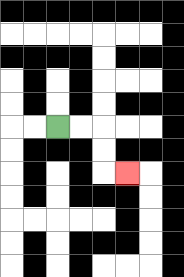{'start': '[2, 5]', 'end': '[5, 7]', 'path_directions': 'R,R,D,D,R', 'path_coordinates': '[[2, 5], [3, 5], [4, 5], [4, 6], [4, 7], [5, 7]]'}